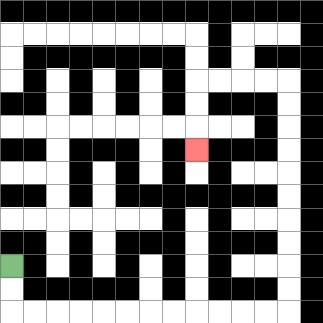{'start': '[0, 11]', 'end': '[8, 6]', 'path_directions': 'D,D,R,R,R,R,R,R,R,R,R,R,R,R,U,U,U,U,U,U,U,U,U,U,L,L,L,L,D,D,D', 'path_coordinates': '[[0, 11], [0, 12], [0, 13], [1, 13], [2, 13], [3, 13], [4, 13], [5, 13], [6, 13], [7, 13], [8, 13], [9, 13], [10, 13], [11, 13], [12, 13], [12, 12], [12, 11], [12, 10], [12, 9], [12, 8], [12, 7], [12, 6], [12, 5], [12, 4], [12, 3], [11, 3], [10, 3], [9, 3], [8, 3], [8, 4], [8, 5], [8, 6]]'}